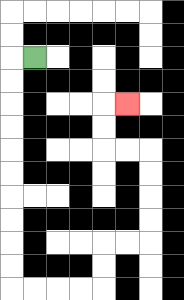{'start': '[1, 2]', 'end': '[5, 4]', 'path_directions': 'L,D,D,D,D,D,D,D,D,D,D,R,R,R,R,U,U,R,R,U,U,U,U,L,L,U,U,R', 'path_coordinates': '[[1, 2], [0, 2], [0, 3], [0, 4], [0, 5], [0, 6], [0, 7], [0, 8], [0, 9], [0, 10], [0, 11], [0, 12], [1, 12], [2, 12], [3, 12], [4, 12], [4, 11], [4, 10], [5, 10], [6, 10], [6, 9], [6, 8], [6, 7], [6, 6], [5, 6], [4, 6], [4, 5], [4, 4], [5, 4]]'}